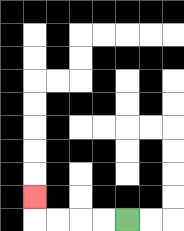{'start': '[5, 9]', 'end': '[1, 8]', 'path_directions': 'L,L,L,L,U', 'path_coordinates': '[[5, 9], [4, 9], [3, 9], [2, 9], [1, 9], [1, 8]]'}